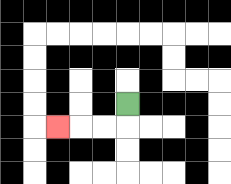{'start': '[5, 4]', 'end': '[2, 5]', 'path_directions': 'D,L,L,L', 'path_coordinates': '[[5, 4], [5, 5], [4, 5], [3, 5], [2, 5]]'}